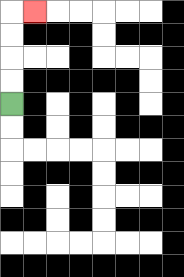{'start': '[0, 4]', 'end': '[1, 0]', 'path_directions': 'U,U,U,U,R', 'path_coordinates': '[[0, 4], [0, 3], [0, 2], [0, 1], [0, 0], [1, 0]]'}